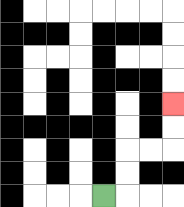{'start': '[4, 8]', 'end': '[7, 4]', 'path_directions': 'R,U,U,R,R,U,U', 'path_coordinates': '[[4, 8], [5, 8], [5, 7], [5, 6], [6, 6], [7, 6], [7, 5], [7, 4]]'}